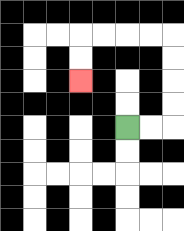{'start': '[5, 5]', 'end': '[3, 3]', 'path_directions': 'R,R,U,U,U,U,L,L,L,L,D,D', 'path_coordinates': '[[5, 5], [6, 5], [7, 5], [7, 4], [7, 3], [7, 2], [7, 1], [6, 1], [5, 1], [4, 1], [3, 1], [3, 2], [3, 3]]'}